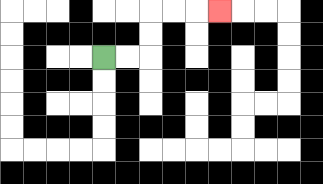{'start': '[4, 2]', 'end': '[9, 0]', 'path_directions': 'R,R,U,U,R,R,R', 'path_coordinates': '[[4, 2], [5, 2], [6, 2], [6, 1], [6, 0], [7, 0], [8, 0], [9, 0]]'}